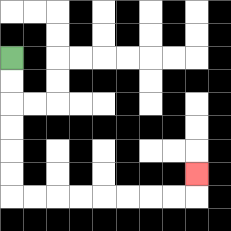{'start': '[0, 2]', 'end': '[8, 7]', 'path_directions': 'D,D,D,D,D,D,R,R,R,R,R,R,R,R,U', 'path_coordinates': '[[0, 2], [0, 3], [0, 4], [0, 5], [0, 6], [0, 7], [0, 8], [1, 8], [2, 8], [3, 8], [4, 8], [5, 8], [6, 8], [7, 8], [8, 8], [8, 7]]'}